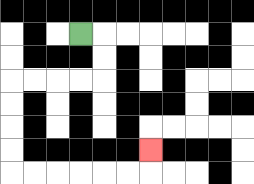{'start': '[3, 1]', 'end': '[6, 6]', 'path_directions': 'R,D,D,L,L,L,L,D,D,D,D,R,R,R,R,R,R,U', 'path_coordinates': '[[3, 1], [4, 1], [4, 2], [4, 3], [3, 3], [2, 3], [1, 3], [0, 3], [0, 4], [0, 5], [0, 6], [0, 7], [1, 7], [2, 7], [3, 7], [4, 7], [5, 7], [6, 7], [6, 6]]'}